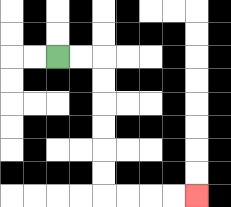{'start': '[2, 2]', 'end': '[8, 8]', 'path_directions': 'R,R,D,D,D,D,D,D,R,R,R,R', 'path_coordinates': '[[2, 2], [3, 2], [4, 2], [4, 3], [4, 4], [4, 5], [4, 6], [4, 7], [4, 8], [5, 8], [6, 8], [7, 8], [8, 8]]'}